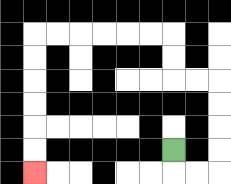{'start': '[7, 6]', 'end': '[1, 7]', 'path_directions': 'D,R,R,U,U,U,U,L,L,U,U,L,L,L,L,L,L,D,D,D,D,D,D', 'path_coordinates': '[[7, 6], [7, 7], [8, 7], [9, 7], [9, 6], [9, 5], [9, 4], [9, 3], [8, 3], [7, 3], [7, 2], [7, 1], [6, 1], [5, 1], [4, 1], [3, 1], [2, 1], [1, 1], [1, 2], [1, 3], [1, 4], [1, 5], [1, 6], [1, 7]]'}